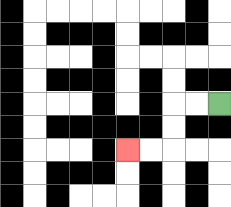{'start': '[9, 4]', 'end': '[5, 6]', 'path_directions': 'L,L,D,D,L,L', 'path_coordinates': '[[9, 4], [8, 4], [7, 4], [7, 5], [7, 6], [6, 6], [5, 6]]'}